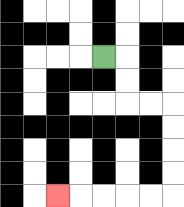{'start': '[4, 2]', 'end': '[2, 8]', 'path_directions': 'R,D,D,R,R,D,D,D,D,L,L,L,L,L', 'path_coordinates': '[[4, 2], [5, 2], [5, 3], [5, 4], [6, 4], [7, 4], [7, 5], [7, 6], [7, 7], [7, 8], [6, 8], [5, 8], [4, 8], [3, 8], [2, 8]]'}